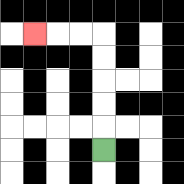{'start': '[4, 6]', 'end': '[1, 1]', 'path_directions': 'U,U,U,U,U,L,L,L', 'path_coordinates': '[[4, 6], [4, 5], [4, 4], [4, 3], [4, 2], [4, 1], [3, 1], [2, 1], [1, 1]]'}